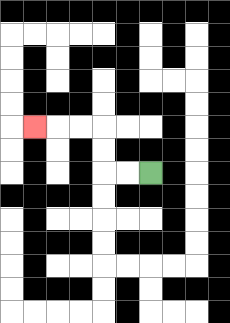{'start': '[6, 7]', 'end': '[1, 5]', 'path_directions': 'L,L,U,U,L,L,L', 'path_coordinates': '[[6, 7], [5, 7], [4, 7], [4, 6], [4, 5], [3, 5], [2, 5], [1, 5]]'}